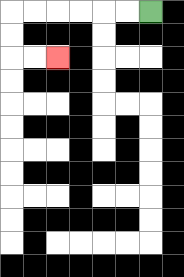{'start': '[6, 0]', 'end': '[2, 2]', 'path_directions': 'L,L,L,L,L,L,D,D,R,R', 'path_coordinates': '[[6, 0], [5, 0], [4, 0], [3, 0], [2, 0], [1, 0], [0, 0], [0, 1], [0, 2], [1, 2], [2, 2]]'}